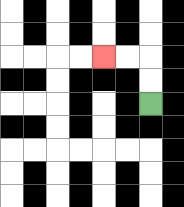{'start': '[6, 4]', 'end': '[4, 2]', 'path_directions': 'U,U,L,L', 'path_coordinates': '[[6, 4], [6, 3], [6, 2], [5, 2], [4, 2]]'}